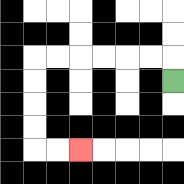{'start': '[7, 3]', 'end': '[3, 6]', 'path_directions': 'U,L,L,L,L,L,L,D,D,D,D,R,R', 'path_coordinates': '[[7, 3], [7, 2], [6, 2], [5, 2], [4, 2], [3, 2], [2, 2], [1, 2], [1, 3], [1, 4], [1, 5], [1, 6], [2, 6], [3, 6]]'}